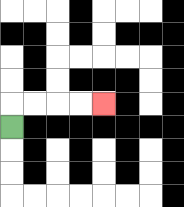{'start': '[0, 5]', 'end': '[4, 4]', 'path_directions': 'U,R,R,R,R', 'path_coordinates': '[[0, 5], [0, 4], [1, 4], [2, 4], [3, 4], [4, 4]]'}